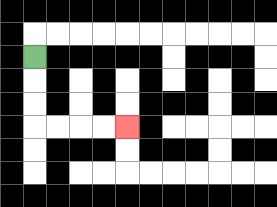{'start': '[1, 2]', 'end': '[5, 5]', 'path_directions': 'D,D,D,R,R,R,R', 'path_coordinates': '[[1, 2], [1, 3], [1, 4], [1, 5], [2, 5], [3, 5], [4, 5], [5, 5]]'}